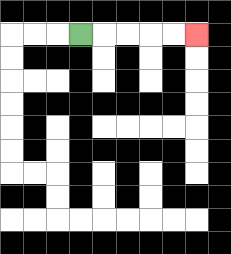{'start': '[3, 1]', 'end': '[8, 1]', 'path_directions': 'R,R,R,R,R', 'path_coordinates': '[[3, 1], [4, 1], [5, 1], [6, 1], [7, 1], [8, 1]]'}